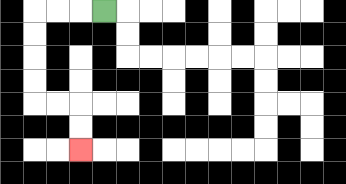{'start': '[4, 0]', 'end': '[3, 6]', 'path_directions': 'L,L,L,D,D,D,D,R,R,D,D', 'path_coordinates': '[[4, 0], [3, 0], [2, 0], [1, 0], [1, 1], [1, 2], [1, 3], [1, 4], [2, 4], [3, 4], [3, 5], [3, 6]]'}